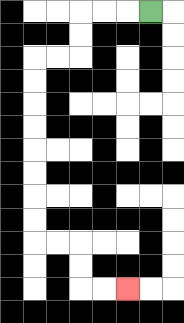{'start': '[6, 0]', 'end': '[5, 12]', 'path_directions': 'L,L,L,D,D,L,L,D,D,D,D,D,D,D,D,R,R,D,D,R,R', 'path_coordinates': '[[6, 0], [5, 0], [4, 0], [3, 0], [3, 1], [3, 2], [2, 2], [1, 2], [1, 3], [1, 4], [1, 5], [1, 6], [1, 7], [1, 8], [1, 9], [1, 10], [2, 10], [3, 10], [3, 11], [3, 12], [4, 12], [5, 12]]'}